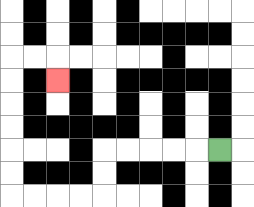{'start': '[9, 6]', 'end': '[2, 3]', 'path_directions': 'L,L,L,L,L,D,D,L,L,L,L,U,U,U,U,U,U,R,R,D', 'path_coordinates': '[[9, 6], [8, 6], [7, 6], [6, 6], [5, 6], [4, 6], [4, 7], [4, 8], [3, 8], [2, 8], [1, 8], [0, 8], [0, 7], [0, 6], [0, 5], [0, 4], [0, 3], [0, 2], [1, 2], [2, 2], [2, 3]]'}